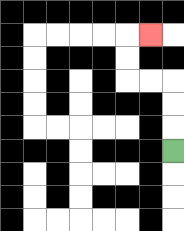{'start': '[7, 6]', 'end': '[6, 1]', 'path_directions': 'U,U,U,L,L,U,U,R', 'path_coordinates': '[[7, 6], [7, 5], [7, 4], [7, 3], [6, 3], [5, 3], [5, 2], [5, 1], [6, 1]]'}